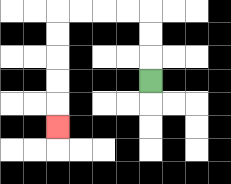{'start': '[6, 3]', 'end': '[2, 5]', 'path_directions': 'U,U,U,L,L,L,L,D,D,D,D,D', 'path_coordinates': '[[6, 3], [6, 2], [6, 1], [6, 0], [5, 0], [4, 0], [3, 0], [2, 0], [2, 1], [2, 2], [2, 3], [2, 4], [2, 5]]'}